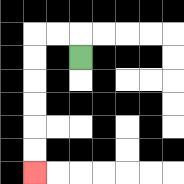{'start': '[3, 2]', 'end': '[1, 7]', 'path_directions': 'U,L,L,D,D,D,D,D,D', 'path_coordinates': '[[3, 2], [3, 1], [2, 1], [1, 1], [1, 2], [1, 3], [1, 4], [1, 5], [1, 6], [1, 7]]'}